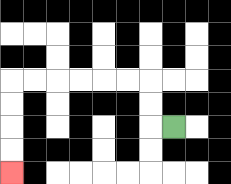{'start': '[7, 5]', 'end': '[0, 7]', 'path_directions': 'L,U,U,L,L,L,L,L,L,D,D,D,D', 'path_coordinates': '[[7, 5], [6, 5], [6, 4], [6, 3], [5, 3], [4, 3], [3, 3], [2, 3], [1, 3], [0, 3], [0, 4], [0, 5], [0, 6], [0, 7]]'}